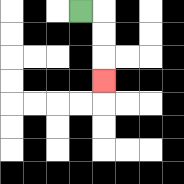{'start': '[3, 0]', 'end': '[4, 3]', 'path_directions': 'R,D,D,D', 'path_coordinates': '[[3, 0], [4, 0], [4, 1], [4, 2], [4, 3]]'}